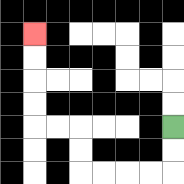{'start': '[7, 5]', 'end': '[1, 1]', 'path_directions': 'D,D,L,L,L,L,U,U,L,L,U,U,U,U', 'path_coordinates': '[[7, 5], [7, 6], [7, 7], [6, 7], [5, 7], [4, 7], [3, 7], [3, 6], [3, 5], [2, 5], [1, 5], [1, 4], [1, 3], [1, 2], [1, 1]]'}